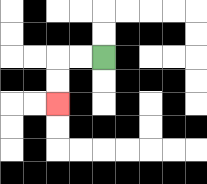{'start': '[4, 2]', 'end': '[2, 4]', 'path_directions': 'L,L,D,D', 'path_coordinates': '[[4, 2], [3, 2], [2, 2], [2, 3], [2, 4]]'}